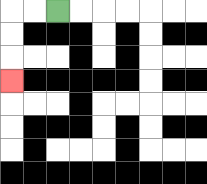{'start': '[2, 0]', 'end': '[0, 3]', 'path_directions': 'L,L,D,D,D', 'path_coordinates': '[[2, 0], [1, 0], [0, 0], [0, 1], [0, 2], [0, 3]]'}